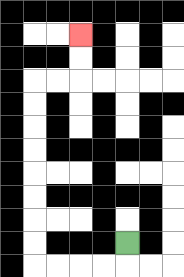{'start': '[5, 10]', 'end': '[3, 1]', 'path_directions': 'D,L,L,L,L,U,U,U,U,U,U,U,U,R,R,U,U', 'path_coordinates': '[[5, 10], [5, 11], [4, 11], [3, 11], [2, 11], [1, 11], [1, 10], [1, 9], [1, 8], [1, 7], [1, 6], [1, 5], [1, 4], [1, 3], [2, 3], [3, 3], [3, 2], [3, 1]]'}